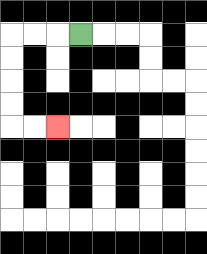{'start': '[3, 1]', 'end': '[2, 5]', 'path_directions': 'L,L,L,D,D,D,D,R,R', 'path_coordinates': '[[3, 1], [2, 1], [1, 1], [0, 1], [0, 2], [0, 3], [0, 4], [0, 5], [1, 5], [2, 5]]'}